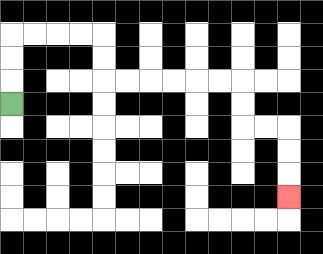{'start': '[0, 4]', 'end': '[12, 8]', 'path_directions': 'U,U,U,R,R,R,R,D,D,R,R,R,R,R,R,D,D,R,R,D,D,D', 'path_coordinates': '[[0, 4], [0, 3], [0, 2], [0, 1], [1, 1], [2, 1], [3, 1], [4, 1], [4, 2], [4, 3], [5, 3], [6, 3], [7, 3], [8, 3], [9, 3], [10, 3], [10, 4], [10, 5], [11, 5], [12, 5], [12, 6], [12, 7], [12, 8]]'}